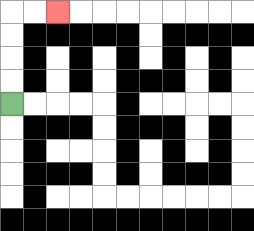{'start': '[0, 4]', 'end': '[2, 0]', 'path_directions': 'U,U,U,U,R,R', 'path_coordinates': '[[0, 4], [0, 3], [0, 2], [0, 1], [0, 0], [1, 0], [2, 0]]'}